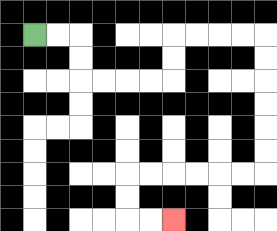{'start': '[1, 1]', 'end': '[7, 9]', 'path_directions': 'R,R,D,D,R,R,R,R,U,U,R,R,R,R,D,D,D,D,D,D,L,L,L,L,L,L,D,D,R,R', 'path_coordinates': '[[1, 1], [2, 1], [3, 1], [3, 2], [3, 3], [4, 3], [5, 3], [6, 3], [7, 3], [7, 2], [7, 1], [8, 1], [9, 1], [10, 1], [11, 1], [11, 2], [11, 3], [11, 4], [11, 5], [11, 6], [11, 7], [10, 7], [9, 7], [8, 7], [7, 7], [6, 7], [5, 7], [5, 8], [5, 9], [6, 9], [7, 9]]'}